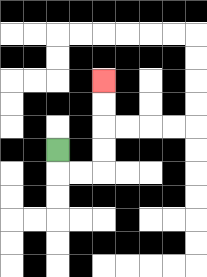{'start': '[2, 6]', 'end': '[4, 3]', 'path_directions': 'D,R,R,U,U,U,U', 'path_coordinates': '[[2, 6], [2, 7], [3, 7], [4, 7], [4, 6], [4, 5], [4, 4], [4, 3]]'}